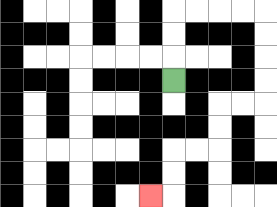{'start': '[7, 3]', 'end': '[6, 8]', 'path_directions': 'U,U,U,R,R,R,R,D,D,D,D,L,L,D,D,L,L,D,D,L', 'path_coordinates': '[[7, 3], [7, 2], [7, 1], [7, 0], [8, 0], [9, 0], [10, 0], [11, 0], [11, 1], [11, 2], [11, 3], [11, 4], [10, 4], [9, 4], [9, 5], [9, 6], [8, 6], [7, 6], [7, 7], [7, 8], [6, 8]]'}